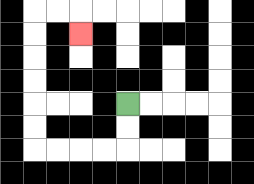{'start': '[5, 4]', 'end': '[3, 1]', 'path_directions': 'D,D,L,L,L,L,U,U,U,U,U,U,R,R,D', 'path_coordinates': '[[5, 4], [5, 5], [5, 6], [4, 6], [3, 6], [2, 6], [1, 6], [1, 5], [1, 4], [1, 3], [1, 2], [1, 1], [1, 0], [2, 0], [3, 0], [3, 1]]'}